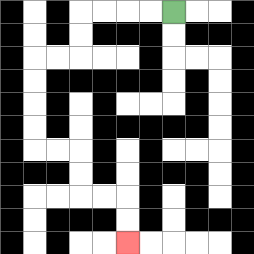{'start': '[7, 0]', 'end': '[5, 10]', 'path_directions': 'L,L,L,L,D,D,L,L,D,D,D,D,R,R,D,D,R,R,D,D', 'path_coordinates': '[[7, 0], [6, 0], [5, 0], [4, 0], [3, 0], [3, 1], [3, 2], [2, 2], [1, 2], [1, 3], [1, 4], [1, 5], [1, 6], [2, 6], [3, 6], [3, 7], [3, 8], [4, 8], [5, 8], [5, 9], [5, 10]]'}